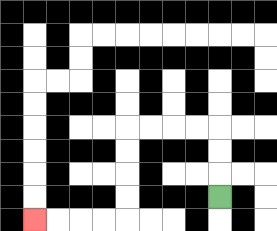{'start': '[9, 8]', 'end': '[1, 9]', 'path_directions': 'U,U,U,L,L,L,L,D,D,D,D,L,L,L,L', 'path_coordinates': '[[9, 8], [9, 7], [9, 6], [9, 5], [8, 5], [7, 5], [6, 5], [5, 5], [5, 6], [5, 7], [5, 8], [5, 9], [4, 9], [3, 9], [2, 9], [1, 9]]'}